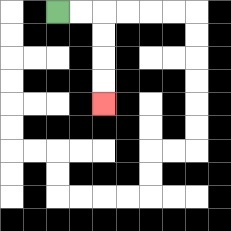{'start': '[2, 0]', 'end': '[4, 4]', 'path_directions': 'R,R,D,D,D,D', 'path_coordinates': '[[2, 0], [3, 0], [4, 0], [4, 1], [4, 2], [4, 3], [4, 4]]'}